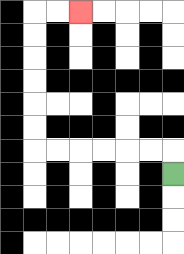{'start': '[7, 7]', 'end': '[3, 0]', 'path_directions': 'U,L,L,L,L,L,L,U,U,U,U,U,U,R,R', 'path_coordinates': '[[7, 7], [7, 6], [6, 6], [5, 6], [4, 6], [3, 6], [2, 6], [1, 6], [1, 5], [1, 4], [1, 3], [1, 2], [1, 1], [1, 0], [2, 0], [3, 0]]'}